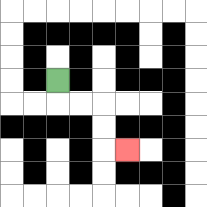{'start': '[2, 3]', 'end': '[5, 6]', 'path_directions': 'D,R,R,D,D,R', 'path_coordinates': '[[2, 3], [2, 4], [3, 4], [4, 4], [4, 5], [4, 6], [5, 6]]'}